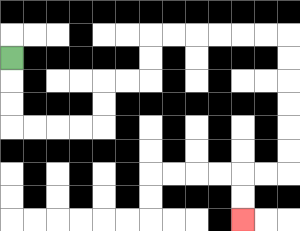{'start': '[0, 2]', 'end': '[10, 9]', 'path_directions': 'D,D,D,R,R,R,R,U,U,R,R,U,U,R,R,R,R,R,R,D,D,D,D,D,D,L,L,D,D', 'path_coordinates': '[[0, 2], [0, 3], [0, 4], [0, 5], [1, 5], [2, 5], [3, 5], [4, 5], [4, 4], [4, 3], [5, 3], [6, 3], [6, 2], [6, 1], [7, 1], [8, 1], [9, 1], [10, 1], [11, 1], [12, 1], [12, 2], [12, 3], [12, 4], [12, 5], [12, 6], [12, 7], [11, 7], [10, 7], [10, 8], [10, 9]]'}